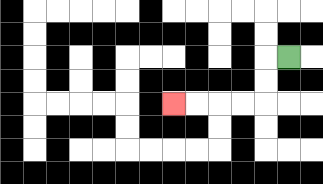{'start': '[12, 2]', 'end': '[7, 4]', 'path_directions': 'L,D,D,L,L,L,L', 'path_coordinates': '[[12, 2], [11, 2], [11, 3], [11, 4], [10, 4], [9, 4], [8, 4], [7, 4]]'}